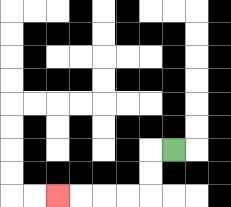{'start': '[7, 6]', 'end': '[2, 8]', 'path_directions': 'L,D,D,L,L,L,L', 'path_coordinates': '[[7, 6], [6, 6], [6, 7], [6, 8], [5, 8], [4, 8], [3, 8], [2, 8]]'}